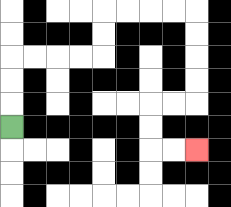{'start': '[0, 5]', 'end': '[8, 6]', 'path_directions': 'U,U,U,R,R,R,R,U,U,R,R,R,R,D,D,D,D,L,L,D,D,R,R', 'path_coordinates': '[[0, 5], [0, 4], [0, 3], [0, 2], [1, 2], [2, 2], [3, 2], [4, 2], [4, 1], [4, 0], [5, 0], [6, 0], [7, 0], [8, 0], [8, 1], [8, 2], [8, 3], [8, 4], [7, 4], [6, 4], [6, 5], [6, 6], [7, 6], [8, 6]]'}